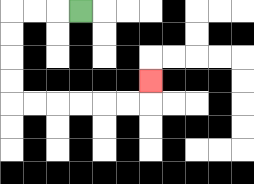{'start': '[3, 0]', 'end': '[6, 3]', 'path_directions': 'L,L,L,D,D,D,D,R,R,R,R,R,R,U', 'path_coordinates': '[[3, 0], [2, 0], [1, 0], [0, 0], [0, 1], [0, 2], [0, 3], [0, 4], [1, 4], [2, 4], [3, 4], [4, 4], [5, 4], [6, 4], [6, 3]]'}